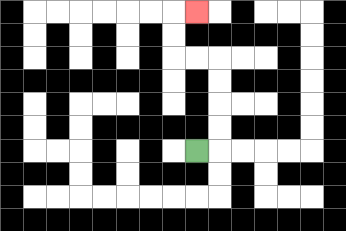{'start': '[8, 6]', 'end': '[8, 0]', 'path_directions': 'R,U,U,U,U,L,L,U,U,R', 'path_coordinates': '[[8, 6], [9, 6], [9, 5], [9, 4], [9, 3], [9, 2], [8, 2], [7, 2], [7, 1], [7, 0], [8, 0]]'}